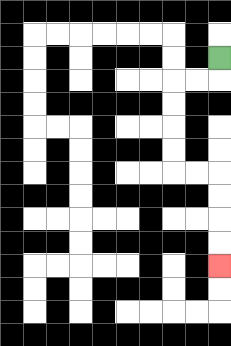{'start': '[9, 2]', 'end': '[9, 11]', 'path_directions': 'D,L,L,D,D,D,D,R,R,D,D,D,D', 'path_coordinates': '[[9, 2], [9, 3], [8, 3], [7, 3], [7, 4], [7, 5], [7, 6], [7, 7], [8, 7], [9, 7], [9, 8], [9, 9], [9, 10], [9, 11]]'}